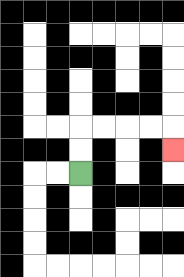{'start': '[3, 7]', 'end': '[7, 6]', 'path_directions': 'U,U,R,R,R,R,D', 'path_coordinates': '[[3, 7], [3, 6], [3, 5], [4, 5], [5, 5], [6, 5], [7, 5], [7, 6]]'}